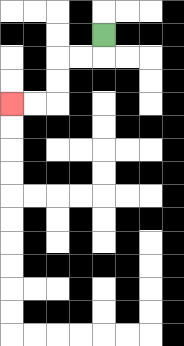{'start': '[4, 1]', 'end': '[0, 4]', 'path_directions': 'D,L,L,D,D,L,L', 'path_coordinates': '[[4, 1], [4, 2], [3, 2], [2, 2], [2, 3], [2, 4], [1, 4], [0, 4]]'}